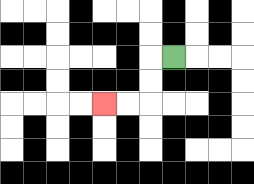{'start': '[7, 2]', 'end': '[4, 4]', 'path_directions': 'L,D,D,L,L', 'path_coordinates': '[[7, 2], [6, 2], [6, 3], [6, 4], [5, 4], [4, 4]]'}